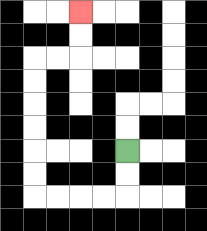{'start': '[5, 6]', 'end': '[3, 0]', 'path_directions': 'D,D,L,L,L,L,U,U,U,U,U,U,R,R,U,U', 'path_coordinates': '[[5, 6], [5, 7], [5, 8], [4, 8], [3, 8], [2, 8], [1, 8], [1, 7], [1, 6], [1, 5], [1, 4], [1, 3], [1, 2], [2, 2], [3, 2], [3, 1], [3, 0]]'}